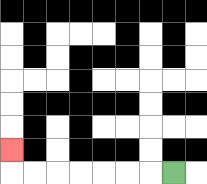{'start': '[7, 7]', 'end': '[0, 6]', 'path_directions': 'L,L,L,L,L,L,L,U', 'path_coordinates': '[[7, 7], [6, 7], [5, 7], [4, 7], [3, 7], [2, 7], [1, 7], [0, 7], [0, 6]]'}